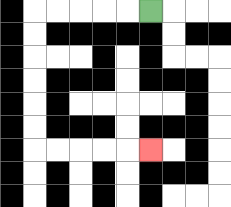{'start': '[6, 0]', 'end': '[6, 6]', 'path_directions': 'L,L,L,L,L,D,D,D,D,D,D,R,R,R,R,R', 'path_coordinates': '[[6, 0], [5, 0], [4, 0], [3, 0], [2, 0], [1, 0], [1, 1], [1, 2], [1, 3], [1, 4], [1, 5], [1, 6], [2, 6], [3, 6], [4, 6], [5, 6], [6, 6]]'}